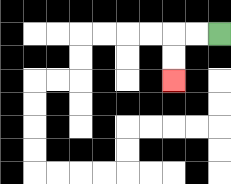{'start': '[9, 1]', 'end': '[7, 3]', 'path_directions': 'L,L,D,D', 'path_coordinates': '[[9, 1], [8, 1], [7, 1], [7, 2], [7, 3]]'}